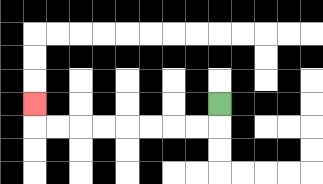{'start': '[9, 4]', 'end': '[1, 4]', 'path_directions': 'D,L,L,L,L,L,L,L,L,U', 'path_coordinates': '[[9, 4], [9, 5], [8, 5], [7, 5], [6, 5], [5, 5], [4, 5], [3, 5], [2, 5], [1, 5], [1, 4]]'}